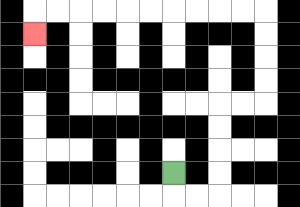{'start': '[7, 7]', 'end': '[1, 1]', 'path_directions': 'D,R,R,U,U,U,U,R,R,U,U,U,U,L,L,L,L,L,L,L,L,L,L,D', 'path_coordinates': '[[7, 7], [7, 8], [8, 8], [9, 8], [9, 7], [9, 6], [9, 5], [9, 4], [10, 4], [11, 4], [11, 3], [11, 2], [11, 1], [11, 0], [10, 0], [9, 0], [8, 0], [7, 0], [6, 0], [5, 0], [4, 0], [3, 0], [2, 0], [1, 0], [1, 1]]'}